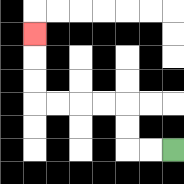{'start': '[7, 6]', 'end': '[1, 1]', 'path_directions': 'L,L,U,U,L,L,L,L,U,U,U', 'path_coordinates': '[[7, 6], [6, 6], [5, 6], [5, 5], [5, 4], [4, 4], [3, 4], [2, 4], [1, 4], [1, 3], [1, 2], [1, 1]]'}